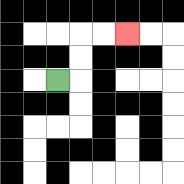{'start': '[2, 3]', 'end': '[5, 1]', 'path_directions': 'R,U,U,R,R', 'path_coordinates': '[[2, 3], [3, 3], [3, 2], [3, 1], [4, 1], [5, 1]]'}